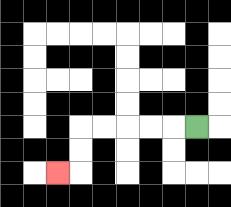{'start': '[8, 5]', 'end': '[2, 7]', 'path_directions': 'L,L,L,L,L,D,D,L', 'path_coordinates': '[[8, 5], [7, 5], [6, 5], [5, 5], [4, 5], [3, 5], [3, 6], [3, 7], [2, 7]]'}